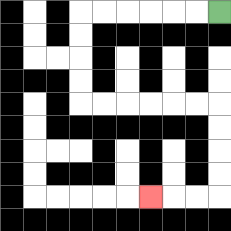{'start': '[9, 0]', 'end': '[6, 8]', 'path_directions': 'L,L,L,L,L,L,D,D,D,D,R,R,R,R,R,R,D,D,D,D,L,L,L', 'path_coordinates': '[[9, 0], [8, 0], [7, 0], [6, 0], [5, 0], [4, 0], [3, 0], [3, 1], [3, 2], [3, 3], [3, 4], [4, 4], [5, 4], [6, 4], [7, 4], [8, 4], [9, 4], [9, 5], [9, 6], [9, 7], [9, 8], [8, 8], [7, 8], [6, 8]]'}